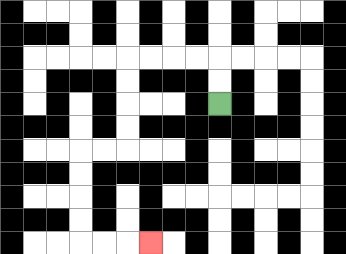{'start': '[9, 4]', 'end': '[6, 10]', 'path_directions': 'U,U,L,L,L,L,D,D,D,D,L,L,D,D,D,D,R,R,R', 'path_coordinates': '[[9, 4], [9, 3], [9, 2], [8, 2], [7, 2], [6, 2], [5, 2], [5, 3], [5, 4], [5, 5], [5, 6], [4, 6], [3, 6], [3, 7], [3, 8], [3, 9], [3, 10], [4, 10], [5, 10], [6, 10]]'}